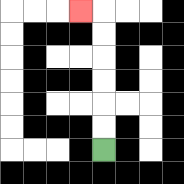{'start': '[4, 6]', 'end': '[3, 0]', 'path_directions': 'U,U,U,U,U,U,L', 'path_coordinates': '[[4, 6], [4, 5], [4, 4], [4, 3], [4, 2], [4, 1], [4, 0], [3, 0]]'}